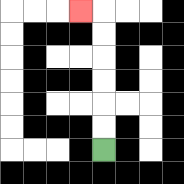{'start': '[4, 6]', 'end': '[3, 0]', 'path_directions': 'U,U,U,U,U,U,L', 'path_coordinates': '[[4, 6], [4, 5], [4, 4], [4, 3], [4, 2], [4, 1], [4, 0], [3, 0]]'}